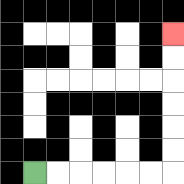{'start': '[1, 7]', 'end': '[7, 1]', 'path_directions': 'R,R,R,R,R,R,U,U,U,U,U,U', 'path_coordinates': '[[1, 7], [2, 7], [3, 7], [4, 7], [5, 7], [6, 7], [7, 7], [7, 6], [7, 5], [7, 4], [7, 3], [7, 2], [7, 1]]'}